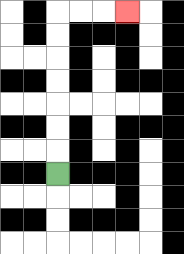{'start': '[2, 7]', 'end': '[5, 0]', 'path_directions': 'U,U,U,U,U,U,U,R,R,R', 'path_coordinates': '[[2, 7], [2, 6], [2, 5], [2, 4], [2, 3], [2, 2], [2, 1], [2, 0], [3, 0], [4, 0], [5, 0]]'}